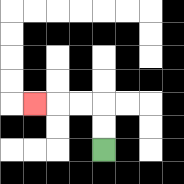{'start': '[4, 6]', 'end': '[1, 4]', 'path_directions': 'U,U,L,L,L', 'path_coordinates': '[[4, 6], [4, 5], [4, 4], [3, 4], [2, 4], [1, 4]]'}